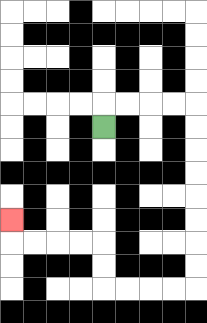{'start': '[4, 5]', 'end': '[0, 9]', 'path_directions': 'U,R,R,R,R,D,D,D,D,D,D,D,D,L,L,L,L,U,U,L,L,L,L,U', 'path_coordinates': '[[4, 5], [4, 4], [5, 4], [6, 4], [7, 4], [8, 4], [8, 5], [8, 6], [8, 7], [8, 8], [8, 9], [8, 10], [8, 11], [8, 12], [7, 12], [6, 12], [5, 12], [4, 12], [4, 11], [4, 10], [3, 10], [2, 10], [1, 10], [0, 10], [0, 9]]'}